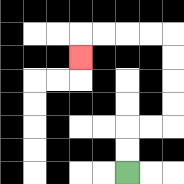{'start': '[5, 7]', 'end': '[3, 2]', 'path_directions': 'U,U,R,R,U,U,U,U,L,L,L,L,D', 'path_coordinates': '[[5, 7], [5, 6], [5, 5], [6, 5], [7, 5], [7, 4], [7, 3], [7, 2], [7, 1], [6, 1], [5, 1], [4, 1], [3, 1], [3, 2]]'}